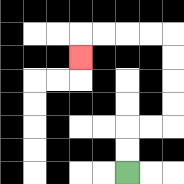{'start': '[5, 7]', 'end': '[3, 2]', 'path_directions': 'U,U,R,R,U,U,U,U,L,L,L,L,D', 'path_coordinates': '[[5, 7], [5, 6], [5, 5], [6, 5], [7, 5], [7, 4], [7, 3], [7, 2], [7, 1], [6, 1], [5, 1], [4, 1], [3, 1], [3, 2]]'}